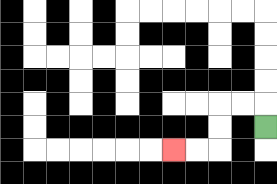{'start': '[11, 5]', 'end': '[7, 6]', 'path_directions': 'U,L,L,D,D,L,L', 'path_coordinates': '[[11, 5], [11, 4], [10, 4], [9, 4], [9, 5], [9, 6], [8, 6], [7, 6]]'}